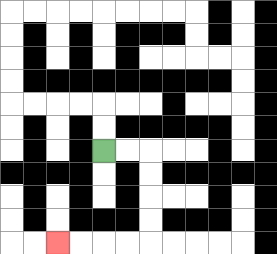{'start': '[4, 6]', 'end': '[2, 10]', 'path_directions': 'R,R,D,D,D,D,L,L,L,L', 'path_coordinates': '[[4, 6], [5, 6], [6, 6], [6, 7], [6, 8], [6, 9], [6, 10], [5, 10], [4, 10], [3, 10], [2, 10]]'}